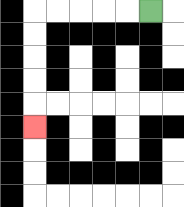{'start': '[6, 0]', 'end': '[1, 5]', 'path_directions': 'L,L,L,L,L,D,D,D,D,D', 'path_coordinates': '[[6, 0], [5, 0], [4, 0], [3, 0], [2, 0], [1, 0], [1, 1], [1, 2], [1, 3], [1, 4], [1, 5]]'}